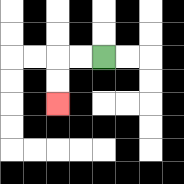{'start': '[4, 2]', 'end': '[2, 4]', 'path_directions': 'L,L,D,D', 'path_coordinates': '[[4, 2], [3, 2], [2, 2], [2, 3], [2, 4]]'}